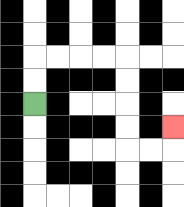{'start': '[1, 4]', 'end': '[7, 5]', 'path_directions': 'U,U,R,R,R,R,D,D,D,D,R,R,U', 'path_coordinates': '[[1, 4], [1, 3], [1, 2], [2, 2], [3, 2], [4, 2], [5, 2], [5, 3], [5, 4], [5, 5], [5, 6], [6, 6], [7, 6], [7, 5]]'}